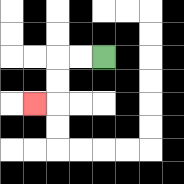{'start': '[4, 2]', 'end': '[1, 4]', 'path_directions': 'L,L,D,D,L', 'path_coordinates': '[[4, 2], [3, 2], [2, 2], [2, 3], [2, 4], [1, 4]]'}